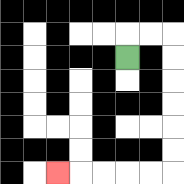{'start': '[5, 2]', 'end': '[2, 7]', 'path_directions': 'U,R,R,D,D,D,D,D,D,L,L,L,L,L', 'path_coordinates': '[[5, 2], [5, 1], [6, 1], [7, 1], [7, 2], [7, 3], [7, 4], [7, 5], [7, 6], [7, 7], [6, 7], [5, 7], [4, 7], [3, 7], [2, 7]]'}